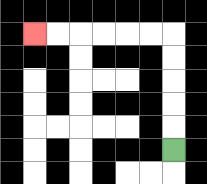{'start': '[7, 6]', 'end': '[1, 1]', 'path_directions': 'U,U,U,U,U,L,L,L,L,L,L', 'path_coordinates': '[[7, 6], [7, 5], [7, 4], [7, 3], [7, 2], [7, 1], [6, 1], [5, 1], [4, 1], [3, 1], [2, 1], [1, 1]]'}